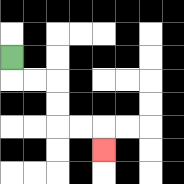{'start': '[0, 2]', 'end': '[4, 6]', 'path_directions': 'D,R,R,D,D,R,R,D', 'path_coordinates': '[[0, 2], [0, 3], [1, 3], [2, 3], [2, 4], [2, 5], [3, 5], [4, 5], [4, 6]]'}